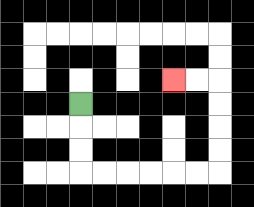{'start': '[3, 4]', 'end': '[7, 3]', 'path_directions': 'D,D,D,R,R,R,R,R,R,U,U,U,U,L,L', 'path_coordinates': '[[3, 4], [3, 5], [3, 6], [3, 7], [4, 7], [5, 7], [6, 7], [7, 7], [8, 7], [9, 7], [9, 6], [9, 5], [9, 4], [9, 3], [8, 3], [7, 3]]'}